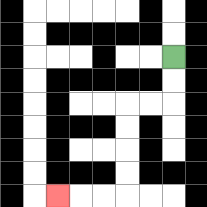{'start': '[7, 2]', 'end': '[2, 8]', 'path_directions': 'D,D,L,L,D,D,D,D,L,L,L', 'path_coordinates': '[[7, 2], [7, 3], [7, 4], [6, 4], [5, 4], [5, 5], [5, 6], [5, 7], [5, 8], [4, 8], [3, 8], [2, 8]]'}